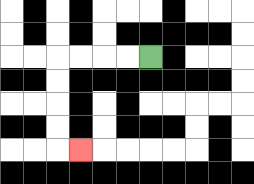{'start': '[6, 2]', 'end': '[3, 6]', 'path_directions': 'L,L,L,L,D,D,D,D,R', 'path_coordinates': '[[6, 2], [5, 2], [4, 2], [3, 2], [2, 2], [2, 3], [2, 4], [2, 5], [2, 6], [3, 6]]'}